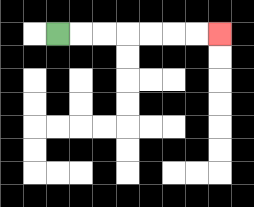{'start': '[2, 1]', 'end': '[9, 1]', 'path_directions': 'R,R,R,R,R,R,R', 'path_coordinates': '[[2, 1], [3, 1], [4, 1], [5, 1], [6, 1], [7, 1], [8, 1], [9, 1]]'}